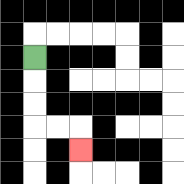{'start': '[1, 2]', 'end': '[3, 6]', 'path_directions': 'D,D,D,R,R,D', 'path_coordinates': '[[1, 2], [1, 3], [1, 4], [1, 5], [2, 5], [3, 5], [3, 6]]'}